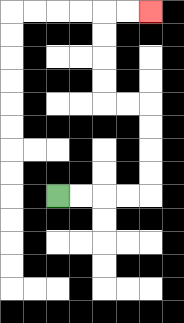{'start': '[2, 8]', 'end': '[6, 0]', 'path_directions': 'R,R,R,R,U,U,U,U,L,L,U,U,U,U,R,R', 'path_coordinates': '[[2, 8], [3, 8], [4, 8], [5, 8], [6, 8], [6, 7], [6, 6], [6, 5], [6, 4], [5, 4], [4, 4], [4, 3], [4, 2], [4, 1], [4, 0], [5, 0], [6, 0]]'}